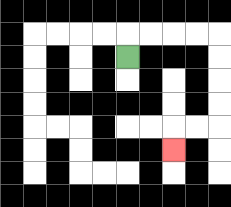{'start': '[5, 2]', 'end': '[7, 6]', 'path_directions': 'U,R,R,R,R,D,D,D,D,L,L,D', 'path_coordinates': '[[5, 2], [5, 1], [6, 1], [7, 1], [8, 1], [9, 1], [9, 2], [9, 3], [9, 4], [9, 5], [8, 5], [7, 5], [7, 6]]'}